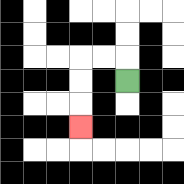{'start': '[5, 3]', 'end': '[3, 5]', 'path_directions': 'U,L,L,D,D,D', 'path_coordinates': '[[5, 3], [5, 2], [4, 2], [3, 2], [3, 3], [3, 4], [3, 5]]'}